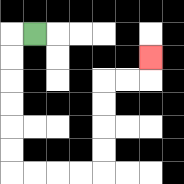{'start': '[1, 1]', 'end': '[6, 2]', 'path_directions': 'L,D,D,D,D,D,D,R,R,R,R,U,U,U,U,R,R,U', 'path_coordinates': '[[1, 1], [0, 1], [0, 2], [0, 3], [0, 4], [0, 5], [0, 6], [0, 7], [1, 7], [2, 7], [3, 7], [4, 7], [4, 6], [4, 5], [4, 4], [4, 3], [5, 3], [6, 3], [6, 2]]'}